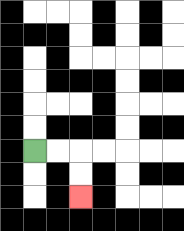{'start': '[1, 6]', 'end': '[3, 8]', 'path_directions': 'R,R,D,D', 'path_coordinates': '[[1, 6], [2, 6], [3, 6], [3, 7], [3, 8]]'}